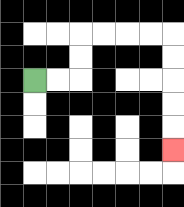{'start': '[1, 3]', 'end': '[7, 6]', 'path_directions': 'R,R,U,U,R,R,R,R,D,D,D,D,D', 'path_coordinates': '[[1, 3], [2, 3], [3, 3], [3, 2], [3, 1], [4, 1], [5, 1], [6, 1], [7, 1], [7, 2], [7, 3], [7, 4], [7, 5], [7, 6]]'}